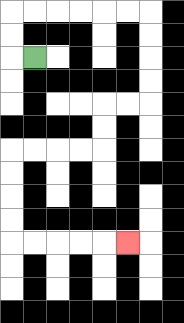{'start': '[1, 2]', 'end': '[5, 10]', 'path_directions': 'L,U,U,R,R,R,R,R,R,D,D,D,D,L,L,D,D,L,L,L,L,D,D,D,D,R,R,R,R,R', 'path_coordinates': '[[1, 2], [0, 2], [0, 1], [0, 0], [1, 0], [2, 0], [3, 0], [4, 0], [5, 0], [6, 0], [6, 1], [6, 2], [6, 3], [6, 4], [5, 4], [4, 4], [4, 5], [4, 6], [3, 6], [2, 6], [1, 6], [0, 6], [0, 7], [0, 8], [0, 9], [0, 10], [1, 10], [2, 10], [3, 10], [4, 10], [5, 10]]'}